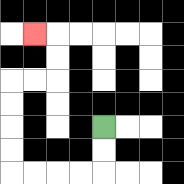{'start': '[4, 5]', 'end': '[1, 1]', 'path_directions': 'D,D,L,L,L,L,U,U,U,U,R,R,U,U,L', 'path_coordinates': '[[4, 5], [4, 6], [4, 7], [3, 7], [2, 7], [1, 7], [0, 7], [0, 6], [0, 5], [0, 4], [0, 3], [1, 3], [2, 3], [2, 2], [2, 1], [1, 1]]'}